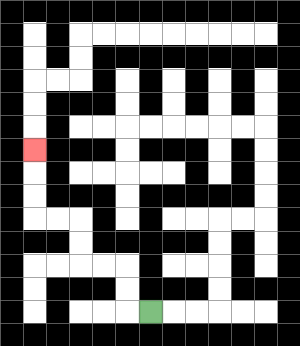{'start': '[6, 13]', 'end': '[1, 6]', 'path_directions': 'L,U,U,L,L,U,U,L,L,U,U,U', 'path_coordinates': '[[6, 13], [5, 13], [5, 12], [5, 11], [4, 11], [3, 11], [3, 10], [3, 9], [2, 9], [1, 9], [1, 8], [1, 7], [1, 6]]'}